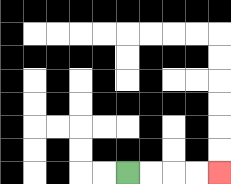{'start': '[5, 7]', 'end': '[9, 7]', 'path_directions': 'R,R,R,R', 'path_coordinates': '[[5, 7], [6, 7], [7, 7], [8, 7], [9, 7]]'}